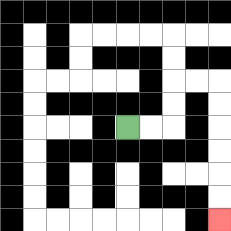{'start': '[5, 5]', 'end': '[9, 9]', 'path_directions': 'R,R,U,U,R,R,D,D,D,D,D,D', 'path_coordinates': '[[5, 5], [6, 5], [7, 5], [7, 4], [7, 3], [8, 3], [9, 3], [9, 4], [9, 5], [9, 6], [9, 7], [9, 8], [9, 9]]'}